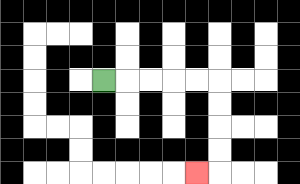{'start': '[4, 3]', 'end': '[8, 7]', 'path_directions': 'R,R,R,R,R,D,D,D,D,L', 'path_coordinates': '[[4, 3], [5, 3], [6, 3], [7, 3], [8, 3], [9, 3], [9, 4], [9, 5], [9, 6], [9, 7], [8, 7]]'}